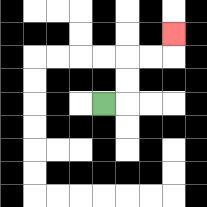{'start': '[4, 4]', 'end': '[7, 1]', 'path_directions': 'R,U,U,R,R,U', 'path_coordinates': '[[4, 4], [5, 4], [5, 3], [5, 2], [6, 2], [7, 2], [7, 1]]'}